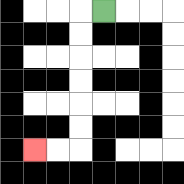{'start': '[4, 0]', 'end': '[1, 6]', 'path_directions': 'L,D,D,D,D,D,D,L,L', 'path_coordinates': '[[4, 0], [3, 0], [3, 1], [3, 2], [3, 3], [3, 4], [3, 5], [3, 6], [2, 6], [1, 6]]'}